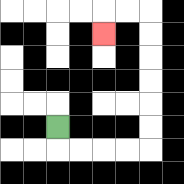{'start': '[2, 5]', 'end': '[4, 1]', 'path_directions': 'D,R,R,R,R,U,U,U,U,U,U,L,L,D', 'path_coordinates': '[[2, 5], [2, 6], [3, 6], [4, 6], [5, 6], [6, 6], [6, 5], [6, 4], [6, 3], [6, 2], [6, 1], [6, 0], [5, 0], [4, 0], [4, 1]]'}